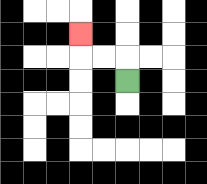{'start': '[5, 3]', 'end': '[3, 1]', 'path_directions': 'U,L,L,U', 'path_coordinates': '[[5, 3], [5, 2], [4, 2], [3, 2], [3, 1]]'}